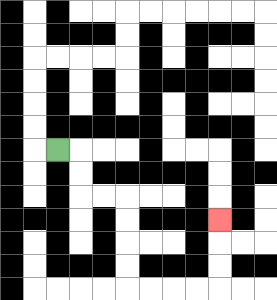{'start': '[2, 6]', 'end': '[9, 9]', 'path_directions': 'R,D,D,R,R,D,D,D,D,R,R,R,R,U,U,U', 'path_coordinates': '[[2, 6], [3, 6], [3, 7], [3, 8], [4, 8], [5, 8], [5, 9], [5, 10], [5, 11], [5, 12], [6, 12], [7, 12], [8, 12], [9, 12], [9, 11], [9, 10], [9, 9]]'}